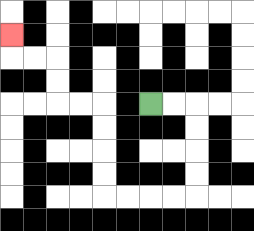{'start': '[6, 4]', 'end': '[0, 1]', 'path_directions': 'R,R,D,D,D,D,L,L,L,L,U,U,U,U,L,L,U,U,L,L,U', 'path_coordinates': '[[6, 4], [7, 4], [8, 4], [8, 5], [8, 6], [8, 7], [8, 8], [7, 8], [6, 8], [5, 8], [4, 8], [4, 7], [4, 6], [4, 5], [4, 4], [3, 4], [2, 4], [2, 3], [2, 2], [1, 2], [0, 2], [0, 1]]'}